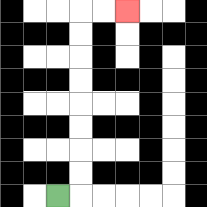{'start': '[2, 8]', 'end': '[5, 0]', 'path_directions': 'R,U,U,U,U,U,U,U,U,R,R', 'path_coordinates': '[[2, 8], [3, 8], [3, 7], [3, 6], [3, 5], [3, 4], [3, 3], [3, 2], [3, 1], [3, 0], [4, 0], [5, 0]]'}